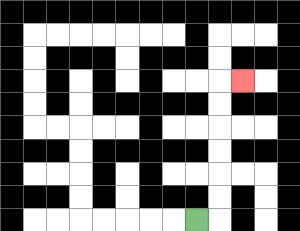{'start': '[8, 9]', 'end': '[10, 3]', 'path_directions': 'R,U,U,U,U,U,U,R', 'path_coordinates': '[[8, 9], [9, 9], [9, 8], [9, 7], [9, 6], [9, 5], [9, 4], [9, 3], [10, 3]]'}